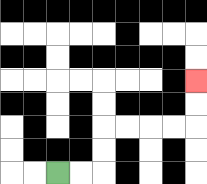{'start': '[2, 7]', 'end': '[8, 3]', 'path_directions': 'R,R,U,U,R,R,R,R,U,U', 'path_coordinates': '[[2, 7], [3, 7], [4, 7], [4, 6], [4, 5], [5, 5], [6, 5], [7, 5], [8, 5], [8, 4], [8, 3]]'}